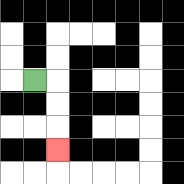{'start': '[1, 3]', 'end': '[2, 6]', 'path_directions': 'R,D,D,D', 'path_coordinates': '[[1, 3], [2, 3], [2, 4], [2, 5], [2, 6]]'}